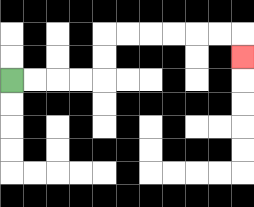{'start': '[0, 3]', 'end': '[10, 2]', 'path_directions': 'R,R,R,R,U,U,R,R,R,R,R,R,D', 'path_coordinates': '[[0, 3], [1, 3], [2, 3], [3, 3], [4, 3], [4, 2], [4, 1], [5, 1], [6, 1], [7, 1], [8, 1], [9, 1], [10, 1], [10, 2]]'}